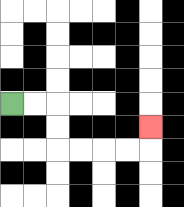{'start': '[0, 4]', 'end': '[6, 5]', 'path_directions': 'R,R,D,D,R,R,R,R,U', 'path_coordinates': '[[0, 4], [1, 4], [2, 4], [2, 5], [2, 6], [3, 6], [4, 6], [5, 6], [6, 6], [6, 5]]'}